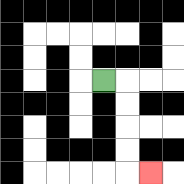{'start': '[4, 3]', 'end': '[6, 7]', 'path_directions': 'R,D,D,D,D,R', 'path_coordinates': '[[4, 3], [5, 3], [5, 4], [5, 5], [5, 6], [5, 7], [6, 7]]'}